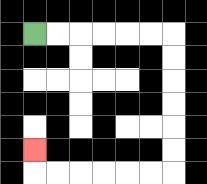{'start': '[1, 1]', 'end': '[1, 6]', 'path_directions': 'R,R,R,R,R,R,D,D,D,D,D,D,L,L,L,L,L,L,U', 'path_coordinates': '[[1, 1], [2, 1], [3, 1], [4, 1], [5, 1], [6, 1], [7, 1], [7, 2], [7, 3], [7, 4], [7, 5], [7, 6], [7, 7], [6, 7], [5, 7], [4, 7], [3, 7], [2, 7], [1, 7], [1, 6]]'}